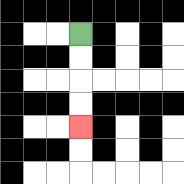{'start': '[3, 1]', 'end': '[3, 5]', 'path_directions': 'D,D,D,D', 'path_coordinates': '[[3, 1], [3, 2], [3, 3], [3, 4], [3, 5]]'}